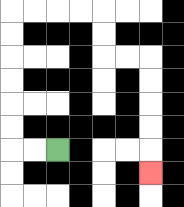{'start': '[2, 6]', 'end': '[6, 7]', 'path_directions': 'L,L,U,U,U,U,U,U,R,R,R,R,D,D,R,R,D,D,D,D,D', 'path_coordinates': '[[2, 6], [1, 6], [0, 6], [0, 5], [0, 4], [0, 3], [0, 2], [0, 1], [0, 0], [1, 0], [2, 0], [3, 0], [4, 0], [4, 1], [4, 2], [5, 2], [6, 2], [6, 3], [6, 4], [6, 5], [6, 6], [6, 7]]'}